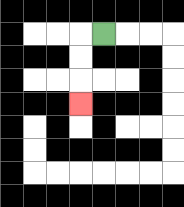{'start': '[4, 1]', 'end': '[3, 4]', 'path_directions': 'L,D,D,D', 'path_coordinates': '[[4, 1], [3, 1], [3, 2], [3, 3], [3, 4]]'}